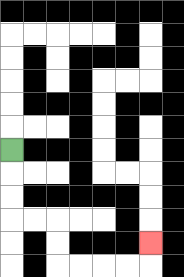{'start': '[0, 6]', 'end': '[6, 10]', 'path_directions': 'D,D,D,R,R,D,D,R,R,R,R,U', 'path_coordinates': '[[0, 6], [0, 7], [0, 8], [0, 9], [1, 9], [2, 9], [2, 10], [2, 11], [3, 11], [4, 11], [5, 11], [6, 11], [6, 10]]'}